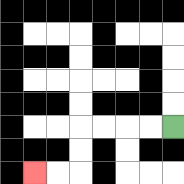{'start': '[7, 5]', 'end': '[1, 7]', 'path_directions': 'L,L,L,L,D,D,L,L', 'path_coordinates': '[[7, 5], [6, 5], [5, 5], [4, 5], [3, 5], [3, 6], [3, 7], [2, 7], [1, 7]]'}